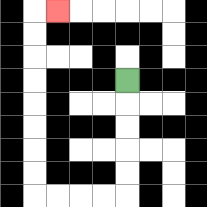{'start': '[5, 3]', 'end': '[2, 0]', 'path_directions': 'D,D,D,D,D,L,L,L,L,U,U,U,U,U,U,U,U,R', 'path_coordinates': '[[5, 3], [5, 4], [5, 5], [5, 6], [5, 7], [5, 8], [4, 8], [3, 8], [2, 8], [1, 8], [1, 7], [1, 6], [1, 5], [1, 4], [1, 3], [1, 2], [1, 1], [1, 0], [2, 0]]'}